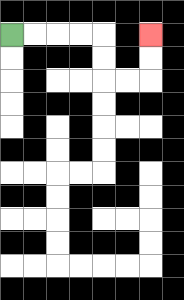{'start': '[0, 1]', 'end': '[6, 1]', 'path_directions': 'R,R,R,R,D,D,R,R,U,U', 'path_coordinates': '[[0, 1], [1, 1], [2, 1], [3, 1], [4, 1], [4, 2], [4, 3], [5, 3], [6, 3], [6, 2], [6, 1]]'}